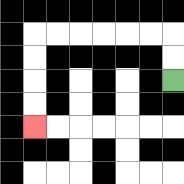{'start': '[7, 3]', 'end': '[1, 5]', 'path_directions': 'U,U,L,L,L,L,L,L,D,D,D,D', 'path_coordinates': '[[7, 3], [7, 2], [7, 1], [6, 1], [5, 1], [4, 1], [3, 1], [2, 1], [1, 1], [1, 2], [1, 3], [1, 4], [1, 5]]'}